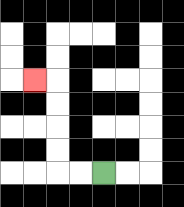{'start': '[4, 7]', 'end': '[1, 3]', 'path_directions': 'L,L,U,U,U,U,L', 'path_coordinates': '[[4, 7], [3, 7], [2, 7], [2, 6], [2, 5], [2, 4], [2, 3], [1, 3]]'}